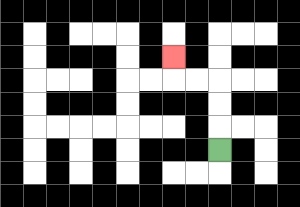{'start': '[9, 6]', 'end': '[7, 2]', 'path_directions': 'U,U,U,L,L,U', 'path_coordinates': '[[9, 6], [9, 5], [9, 4], [9, 3], [8, 3], [7, 3], [7, 2]]'}